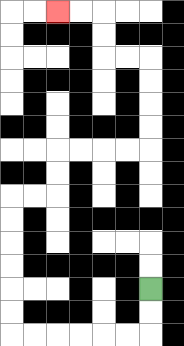{'start': '[6, 12]', 'end': '[2, 0]', 'path_directions': 'D,D,L,L,L,L,L,L,U,U,U,U,U,U,R,R,U,U,R,R,R,R,U,U,U,U,L,L,U,U,L,L', 'path_coordinates': '[[6, 12], [6, 13], [6, 14], [5, 14], [4, 14], [3, 14], [2, 14], [1, 14], [0, 14], [0, 13], [0, 12], [0, 11], [0, 10], [0, 9], [0, 8], [1, 8], [2, 8], [2, 7], [2, 6], [3, 6], [4, 6], [5, 6], [6, 6], [6, 5], [6, 4], [6, 3], [6, 2], [5, 2], [4, 2], [4, 1], [4, 0], [3, 0], [2, 0]]'}